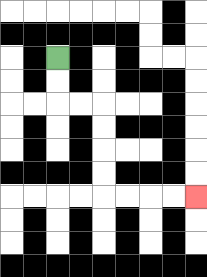{'start': '[2, 2]', 'end': '[8, 8]', 'path_directions': 'D,D,R,R,D,D,D,D,R,R,R,R', 'path_coordinates': '[[2, 2], [2, 3], [2, 4], [3, 4], [4, 4], [4, 5], [4, 6], [4, 7], [4, 8], [5, 8], [6, 8], [7, 8], [8, 8]]'}